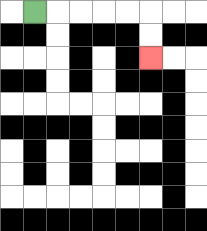{'start': '[1, 0]', 'end': '[6, 2]', 'path_directions': 'R,R,R,R,R,D,D', 'path_coordinates': '[[1, 0], [2, 0], [3, 0], [4, 0], [5, 0], [6, 0], [6, 1], [6, 2]]'}